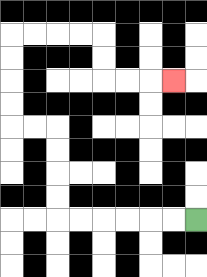{'start': '[8, 9]', 'end': '[7, 3]', 'path_directions': 'L,L,L,L,L,L,U,U,U,U,L,L,U,U,U,U,R,R,R,R,D,D,R,R,R', 'path_coordinates': '[[8, 9], [7, 9], [6, 9], [5, 9], [4, 9], [3, 9], [2, 9], [2, 8], [2, 7], [2, 6], [2, 5], [1, 5], [0, 5], [0, 4], [0, 3], [0, 2], [0, 1], [1, 1], [2, 1], [3, 1], [4, 1], [4, 2], [4, 3], [5, 3], [6, 3], [7, 3]]'}